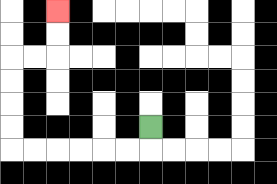{'start': '[6, 5]', 'end': '[2, 0]', 'path_directions': 'D,L,L,L,L,L,L,U,U,U,U,R,R,U,U', 'path_coordinates': '[[6, 5], [6, 6], [5, 6], [4, 6], [3, 6], [2, 6], [1, 6], [0, 6], [0, 5], [0, 4], [0, 3], [0, 2], [1, 2], [2, 2], [2, 1], [2, 0]]'}